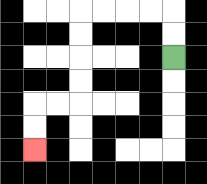{'start': '[7, 2]', 'end': '[1, 6]', 'path_directions': 'U,U,L,L,L,L,D,D,D,D,L,L,D,D', 'path_coordinates': '[[7, 2], [7, 1], [7, 0], [6, 0], [5, 0], [4, 0], [3, 0], [3, 1], [3, 2], [3, 3], [3, 4], [2, 4], [1, 4], [1, 5], [1, 6]]'}